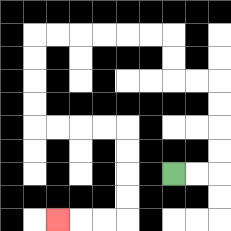{'start': '[7, 7]', 'end': '[2, 9]', 'path_directions': 'R,R,U,U,U,U,L,L,U,U,L,L,L,L,L,L,D,D,D,D,R,R,R,R,D,D,D,D,L,L,L', 'path_coordinates': '[[7, 7], [8, 7], [9, 7], [9, 6], [9, 5], [9, 4], [9, 3], [8, 3], [7, 3], [7, 2], [7, 1], [6, 1], [5, 1], [4, 1], [3, 1], [2, 1], [1, 1], [1, 2], [1, 3], [1, 4], [1, 5], [2, 5], [3, 5], [4, 5], [5, 5], [5, 6], [5, 7], [5, 8], [5, 9], [4, 9], [3, 9], [2, 9]]'}